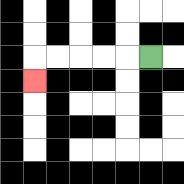{'start': '[6, 2]', 'end': '[1, 3]', 'path_directions': 'L,L,L,L,L,D', 'path_coordinates': '[[6, 2], [5, 2], [4, 2], [3, 2], [2, 2], [1, 2], [1, 3]]'}